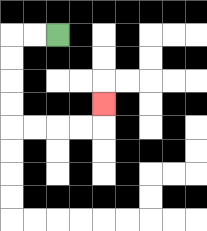{'start': '[2, 1]', 'end': '[4, 4]', 'path_directions': 'L,L,D,D,D,D,R,R,R,R,U', 'path_coordinates': '[[2, 1], [1, 1], [0, 1], [0, 2], [0, 3], [0, 4], [0, 5], [1, 5], [2, 5], [3, 5], [4, 5], [4, 4]]'}